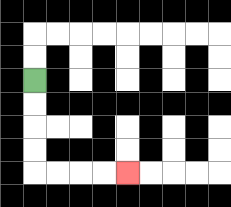{'start': '[1, 3]', 'end': '[5, 7]', 'path_directions': 'D,D,D,D,R,R,R,R', 'path_coordinates': '[[1, 3], [1, 4], [1, 5], [1, 6], [1, 7], [2, 7], [3, 7], [4, 7], [5, 7]]'}